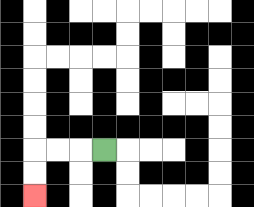{'start': '[4, 6]', 'end': '[1, 8]', 'path_directions': 'L,L,L,D,D', 'path_coordinates': '[[4, 6], [3, 6], [2, 6], [1, 6], [1, 7], [1, 8]]'}